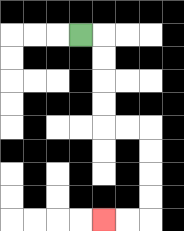{'start': '[3, 1]', 'end': '[4, 9]', 'path_directions': 'R,D,D,D,D,R,R,D,D,D,D,L,L', 'path_coordinates': '[[3, 1], [4, 1], [4, 2], [4, 3], [4, 4], [4, 5], [5, 5], [6, 5], [6, 6], [6, 7], [6, 8], [6, 9], [5, 9], [4, 9]]'}